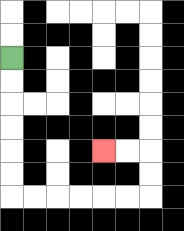{'start': '[0, 2]', 'end': '[4, 6]', 'path_directions': 'D,D,D,D,D,D,R,R,R,R,R,R,U,U,L,L', 'path_coordinates': '[[0, 2], [0, 3], [0, 4], [0, 5], [0, 6], [0, 7], [0, 8], [1, 8], [2, 8], [3, 8], [4, 8], [5, 8], [6, 8], [6, 7], [6, 6], [5, 6], [4, 6]]'}